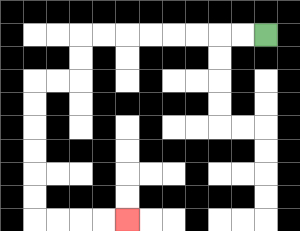{'start': '[11, 1]', 'end': '[5, 9]', 'path_directions': 'L,L,L,L,L,L,L,L,D,D,L,L,D,D,D,D,D,D,R,R,R,R', 'path_coordinates': '[[11, 1], [10, 1], [9, 1], [8, 1], [7, 1], [6, 1], [5, 1], [4, 1], [3, 1], [3, 2], [3, 3], [2, 3], [1, 3], [1, 4], [1, 5], [1, 6], [1, 7], [1, 8], [1, 9], [2, 9], [3, 9], [4, 9], [5, 9]]'}